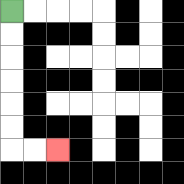{'start': '[0, 0]', 'end': '[2, 6]', 'path_directions': 'D,D,D,D,D,D,R,R', 'path_coordinates': '[[0, 0], [0, 1], [0, 2], [0, 3], [0, 4], [0, 5], [0, 6], [1, 6], [2, 6]]'}